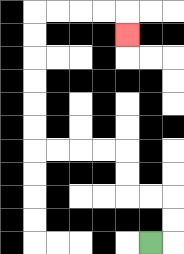{'start': '[6, 10]', 'end': '[5, 1]', 'path_directions': 'R,U,U,L,L,U,U,L,L,L,L,U,U,U,U,U,U,R,R,R,R,D', 'path_coordinates': '[[6, 10], [7, 10], [7, 9], [7, 8], [6, 8], [5, 8], [5, 7], [5, 6], [4, 6], [3, 6], [2, 6], [1, 6], [1, 5], [1, 4], [1, 3], [1, 2], [1, 1], [1, 0], [2, 0], [3, 0], [4, 0], [5, 0], [5, 1]]'}